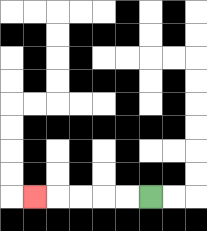{'start': '[6, 8]', 'end': '[1, 8]', 'path_directions': 'L,L,L,L,L', 'path_coordinates': '[[6, 8], [5, 8], [4, 8], [3, 8], [2, 8], [1, 8]]'}